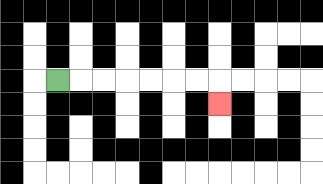{'start': '[2, 3]', 'end': '[9, 4]', 'path_directions': 'R,R,R,R,R,R,R,D', 'path_coordinates': '[[2, 3], [3, 3], [4, 3], [5, 3], [6, 3], [7, 3], [8, 3], [9, 3], [9, 4]]'}